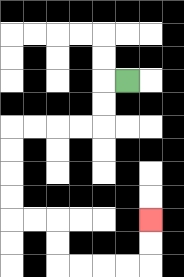{'start': '[5, 3]', 'end': '[6, 9]', 'path_directions': 'L,D,D,L,L,L,L,D,D,D,D,R,R,D,D,R,R,R,R,U,U', 'path_coordinates': '[[5, 3], [4, 3], [4, 4], [4, 5], [3, 5], [2, 5], [1, 5], [0, 5], [0, 6], [0, 7], [0, 8], [0, 9], [1, 9], [2, 9], [2, 10], [2, 11], [3, 11], [4, 11], [5, 11], [6, 11], [6, 10], [6, 9]]'}